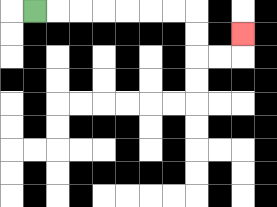{'start': '[1, 0]', 'end': '[10, 1]', 'path_directions': 'R,R,R,R,R,R,R,D,D,R,R,U', 'path_coordinates': '[[1, 0], [2, 0], [3, 0], [4, 0], [5, 0], [6, 0], [7, 0], [8, 0], [8, 1], [8, 2], [9, 2], [10, 2], [10, 1]]'}